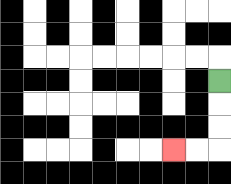{'start': '[9, 3]', 'end': '[7, 6]', 'path_directions': 'D,D,D,L,L', 'path_coordinates': '[[9, 3], [9, 4], [9, 5], [9, 6], [8, 6], [7, 6]]'}